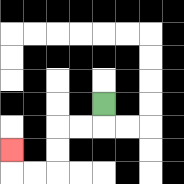{'start': '[4, 4]', 'end': '[0, 6]', 'path_directions': 'D,L,L,D,D,L,L,U', 'path_coordinates': '[[4, 4], [4, 5], [3, 5], [2, 5], [2, 6], [2, 7], [1, 7], [0, 7], [0, 6]]'}